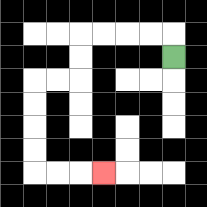{'start': '[7, 2]', 'end': '[4, 7]', 'path_directions': 'U,L,L,L,L,D,D,L,L,D,D,D,D,R,R,R', 'path_coordinates': '[[7, 2], [7, 1], [6, 1], [5, 1], [4, 1], [3, 1], [3, 2], [3, 3], [2, 3], [1, 3], [1, 4], [1, 5], [1, 6], [1, 7], [2, 7], [3, 7], [4, 7]]'}